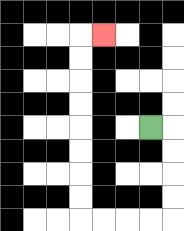{'start': '[6, 5]', 'end': '[4, 1]', 'path_directions': 'R,D,D,D,D,L,L,L,L,U,U,U,U,U,U,U,U,R', 'path_coordinates': '[[6, 5], [7, 5], [7, 6], [7, 7], [7, 8], [7, 9], [6, 9], [5, 9], [4, 9], [3, 9], [3, 8], [3, 7], [3, 6], [3, 5], [3, 4], [3, 3], [3, 2], [3, 1], [4, 1]]'}